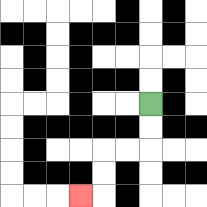{'start': '[6, 4]', 'end': '[3, 8]', 'path_directions': 'D,D,L,L,D,D,L', 'path_coordinates': '[[6, 4], [6, 5], [6, 6], [5, 6], [4, 6], [4, 7], [4, 8], [3, 8]]'}